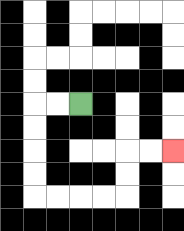{'start': '[3, 4]', 'end': '[7, 6]', 'path_directions': 'L,L,D,D,D,D,R,R,R,R,U,U,R,R', 'path_coordinates': '[[3, 4], [2, 4], [1, 4], [1, 5], [1, 6], [1, 7], [1, 8], [2, 8], [3, 8], [4, 8], [5, 8], [5, 7], [5, 6], [6, 6], [7, 6]]'}